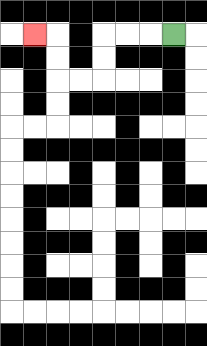{'start': '[7, 1]', 'end': '[1, 1]', 'path_directions': 'L,L,L,D,D,L,L,U,U,L', 'path_coordinates': '[[7, 1], [6, 1], [5, 1], [4, 1], [4, 2], [4, 3], [3, 3], [2, 3], [2, 2], [2, 1], [1, 1]]'}